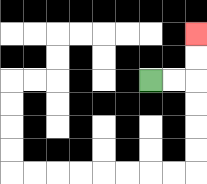{'start': '[6, 3]', 'end': '[8, 1]', 'path_directions': 'R,R,U,U', 'path_coordinates': '[[6, 3], [7, 3], [8, 3], [8, 2], [8, 1]]'}